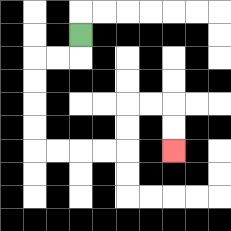{'start': '[3, 1]', 'end': '[7, 6]', 'path_directions': 'D,L,L,D,D,D,D,R,R,R,R,U,U,R,R,D,D', 'path_coordinates': '[[3, 1], [3, 2], [2, 2], [1, 2], [1, 3], [1, 4], [1, 5], [1, 6], [2, 6], [3, 6], [4, 6], [5, 6], [5, 5], [5, 4], [6, 4], [7, 4], [7, 5], [7, 6]]'}